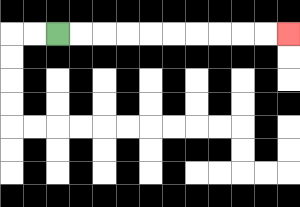{'start': '[2, 1]', 'end': '[12, 1]', 'path_directions': 'R,R,R,R,R,R,R,R,R,R', 'path_coordinates': '[[2, 1], [3, 1], [4, 1], [5, 1], [6, 1], [7, 1], [8, 1], [9, 1], [10, 1], [11, 1], [12, 1]]'}